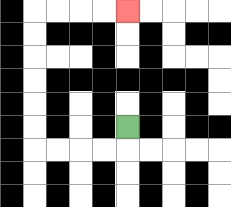{'start': '[5, 5]', 'end': '[5, 0]', 'path_directions': 'D,L,L,L,L,U,U,U,U,U,U,R,R,R,R', 'path_coordinates': '[[5, 5], [5, 6], [4, 6], [3, 6], [2, 6], [1, 6], [1, 5], [1, 4], [1, 3], [1, 2], [1, 1], [1, 0], [2, 0], [3, 0], [4, 0], [5, 0]]'}